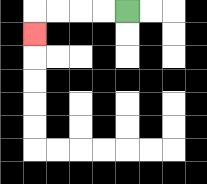{'start': '[5, 0]', 'end': '[1, 1]', 'path_directions': 'L,L,L,L,D', 'path_coordinates': '[[5, 0], [4, 0], [3, 0], [2, 0], [1, 0], [1, 1]]'}